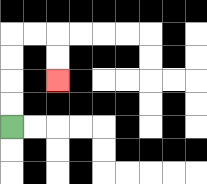{'start': '[0, 5]', 'end': '[2, 3]', 'path_directions': 'U,U,U,U,R,R,D,D', 'path_coordinates': '[[0, 5], [0, 4], [0, 3], [0, 2], [0, 1], [1, 1], [2, 1], [2, 2], [2, 3]]'}